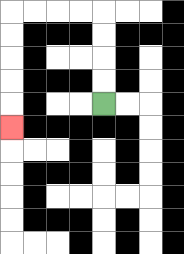{'start': '[4, 4]', 'end': '[0, 5]', 'path_directions': 'U,U,U,U,L,L,L,L,D,D,D,D,D', 'path_coordinates': '[[4, 4], [4, 3], [4, 2], [4, 1], [4, 0], [3, 0], [2, 0], [1, 0], [0, 0], [0, 1], [0, 2], [0, 3], [0, 4], [0, 5]]'}